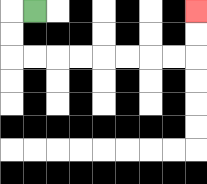{'start': '[1, 0]', 'end': '[8, 0]', 'path_directions': 'L,D,D,R,R,R,R,R,R,R,R,U,U', 'path_coordinates': '[[1, 0], [0, 0], [0, 1], [0, 2], [1, 2], [2, 2], [3, 2], [4, 2], [5, 2], [6, 2], [7, 2], [8, 2], [8, 1], [8, 0]]'}